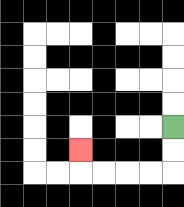{'start': '[7, 5]', 'end': '[3, 6]', 'path_directions': 'D,D,L,L,L,L,U', 'path_coordinates': '[[7, 5], [7, 6], [7, 7], [6, 7], [5, 7], [4, 7], [3, 7], [3, 6]]'}